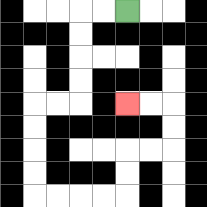{'start': '[5, 0]', 'end': '[5, 4]', 'path_directions': 'L,L,D,D,D,D,L,L,D,D,D,D,R,R,R,R,U,U,R,R,U,U,L,L', 'path_coordinates': '[[5, 0], [4, 0], [3, 0], [3, 1], [3, 2], [3, 3], [3, 4], [2, 4], [1, 4], [1, 5], [1, 6], [1, 7], [1, 8], [2, 8], [3, 8], [4, 8], [5, 8], [5, 7], [5, 6], [6, 6], [7, 6], [7, 5], [7, 4], [6, 4], [5, 4]]'}